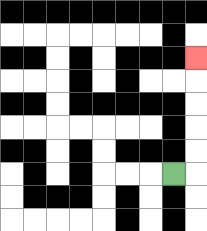{'start': '[7, 7]', 'end': '[8, 2]', 'path_directions': 'R,U,U,U,U,U', 'path_coordinates': '[[7, 7], [8, 7], [8, 6], [8, 5], [8, 4], [8, 3], [8, 2]]'}